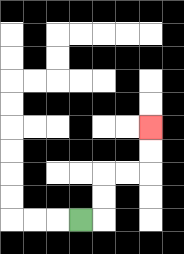{'start': '[3, 9]', 'end': '[6, 5]', 'path_directions': 'R,U,U,R,R,U,U', 'path_coordinates': '[[3, 9], [4, 9], [4, 8], [4, 7], [5, 7], [6, 7], [6, 6], [6, 5]]'}